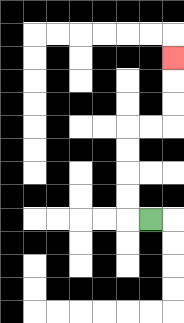{'start': '[6, 9]', 'end': '[7, 2]', 'path_directions': 'L,U,U,U,U,R,R,U,U,U', 'path_coordinates': '[[6, 9], [5, 9], [5, 8], [5, 7], [5, 6], [5, 5], [6, 5], [7, 5], [7, 4], [7, 3], [7, 2]]'}